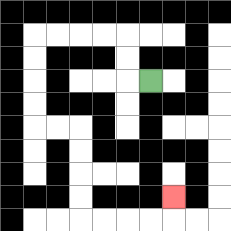{'start': '[6, 3]', 'end': '[7, 8]', 'path_directions': 'L,U,U,L,L,L,L,D,D,D,D,R,R,D,D,D,D,R,R,R,R,U', 'path_coordinates': '[[6, 3], [5, 3], [5, 2], [5, 1], [4, 1], [3, 1], [2, 1], [1, 1], [1, 2], [1, 3], [1, 4], [1, 5], [2, 5], [3, 5], [3, 6], [3, 7], [3, 8], [3, 9], [4, 9], [5, 9], [6, 9], [7, 9], [7, 8]]'}